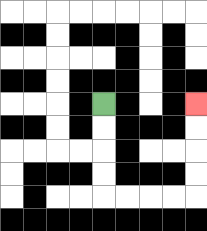{'start': '[4, 4]', 'end': '[8, 4]', 'path_directions': 'D,D,D,D,R,R,R,R,U,U,U,U', 'path_coordinates': '[[4, 4], [4, 5], [4, 6], [4, 7], [4, 8], [5, 8], [6, 8], [7, 8], [8, 8], [8, 7], [8, 6], [8, 5], [8, 4]]'}